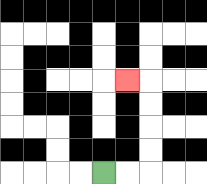{'start': '[4, 7]', 'end': '[5, 3]', 'path_directions': 'R,R,U,U,U,U,L', 'path_coordinates': '[[4, 7], [5, 7], [6, 7], [6, 6], [6, 5], [6, 4], [6, 3], [5, 3]]'}